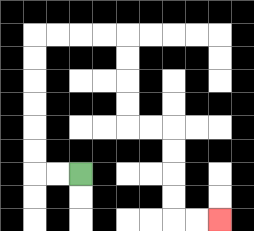{'start': '[3, 7]', 'end': '[9, 9]', 'path_directions': 'L,L,U,U,U,U,U,U,R,R,R,R,D,D,D,D,R,R,D,D,D,D,R,R', 'path_coordinates': '[[3, 7], [2, 7], [1, 7], [1, 6], [1, 5], [1, 4], [1, 3], [1, 2], [1, 1], [2, 1], [3, 1], [4, 1], [5, 1], [5, 2], [5, 3], [5, 4], [5, 5], [6, 5], [7, 5], [7, 6], [7, 7], [7, 8], [7, 9], [8, 9], [9, 9]]'}